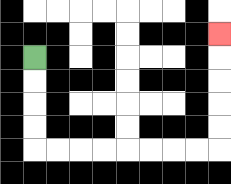{'start': '[1, 2]', 'end': '[9, 1]', 'path_directions': 'D,D,D,D,R,R,R,R,R,R,R,R,U,U,U,U,U', 'path_coordinates': '[[1, 2], [1, 3], [1, 4], [1, 5], [1, 6], [2, 6], [3, 6], [4, 6], [5, 6], [6, 6], [7, 6], [8, 6], [9, 6], [9, 5], [9, 4], [9, 3], [9, 2], [9, 1]]'}